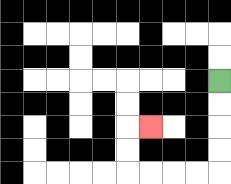{'start': '[9, 3]', 'end': '[6, 5]', 'path_directions': 'D,D,D,D,L,L,L,L,U,U,R', 'path_coordinates': '[[9, 3], [9, 4], [9, 5], [9, 6], [9, 7], [8, 7], [7, 7], [6, 7], [5, 7], [5, 6], [5, 5], [6, 5]]'}